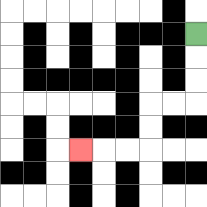{'start': '[8, 1]', 'end': '[3, 6]', 'path_directions': 'D,D,D,L,L,D,D,L,L,L', 'path_coordinates': '[[8, 1], [8, 2], [8, 3], [8, 4], [7, 4], [6, 4], [6, 5], [6, 6], [5, 6], [4, 6], [3, 6]]'}